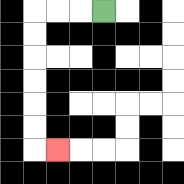{'start': '[4, 0]', 'end': '[2, 6]', 'path_directions': 'L,L,L,D,D,D,D,D,D,R', 'path_coordinates': '[[4, 0], [3, 0], [2, 0], [1, 0], [1, 1], [1, 2], [1, 3], [1, 4], [1, 5], [1, 6], [2, 6]]'}